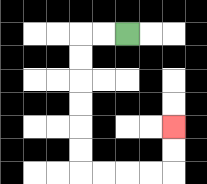{'start': '[5, 1]', 'end': '[7, 5]', 'path_directions': 'L,L,D,D,D,D,D,D,R,R,R,R,U,U', 'path_coordinates': '[[5, 1], [4, 1], [3, 1], [3, 2], [3, 3], [3, 4], [3, 5], [3, 6], [3, 7], [4, 7], [5, 7], [6, 7], [7, 7], [7, 6], [7, 5]]'}